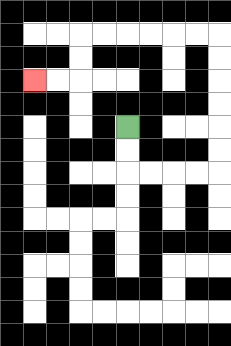{'start': '[5, 5]', 'end': '[1, 3]', 'path_directions': 'D,D,R,R,R,R,U,U,U,U,U,U,L,L,L,L,L,L,D,D,L,L', 'path_coordinates': '[[5, 5], [5, 6], [5, 7], [6, 7], [7, 7], [8, 7], [9, 7], [9, 6], [9, 5], [9, 4], [9, 3], [9, 2], [9, 1], [8, 1], [7, 1], [6, 1], [5, 1], [4, 1], [3, 1], [3, 2], [3, 3], [2, 3], [1, 3]]'}